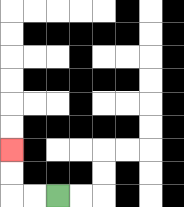{'start': '[2, 8]', 'end': '[0, 6]', 'path_directions': 'L,L,U,U', 'path_coordinates': '[[2, 8], [1, 8], [0, 8], [0, 7], [0, 6]]'}